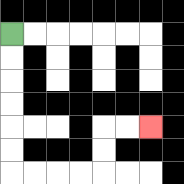{'start': '[0, 1]', 'end': '[6, 5]', 'path_directions': 'D,D,D,D,D,D,R,R,R,R,U,U,R,R', 'path_coordinates': '[[0, 1], [0, 2], [0, 3], [0, 4], [0, 5], [0, 6], [0, 7], [1, 7], [2, 7], [3, 7], [4, 7], [4, 6], [4, 5], [5, 5], [6, 5]]'}